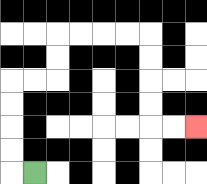{'start': '[1, 7]', 'end': '[8, 5]', 'path_directions': 'L,U,U,U,U,R,R,U,U,R,R,R,R,D,D,D,D,R,R', 'path_coordinates': '[[1, 7], [0, 7], [0, 6], [0, 5], [0, 4], [0, 3], [1, 3], [2, 3], [2, 2], [2, 1], [3, 1], [4, 1], [5, 1], [6, 1], [6, 2], [6, 3], [6, 4], [6, 5], [7, 5], [8, 5]]'}